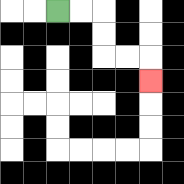{'start': '[2, 0]', 'end': '[6, 3]', 'path_directions': 'R,R,D,D,R,R,D', 'path_coordinates': '[[2, 0], [3, 0], [4, 0], [4, 1], [4, 2], [5, 2], [6, 2], [6, 3]]'}